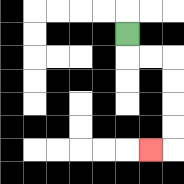{'start': '[5, 1]', 'end': '[6, 6]', 'path_directions': 'D,R,R,D,D,D,D,L', 'path_coordinates': '[[5, 1], [5, 2], [6, 2], [7, 2], [7, 3], [7, 4], [7, 5], [7, 6], [6, 6]]'}